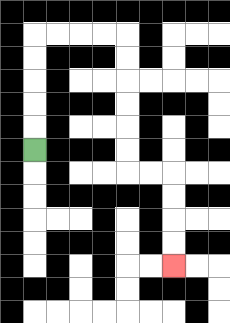{'start': '[1, 6]', 'end': '[7, 11]', 'path_directions': 'U,U,U,U,U,R,R,R,R,D,D,D,D,D,D,R,R,D,D,D,D', 'path_coordinates': '[[1, 6], [1, 5], [1, 4], [1, 3], [1, 2], [1, 1], [2, 1], [3, 1], [4, 1], [5, 1], [5, 2], [5, 3], [5, 4], [5, 5], [5, 6], [5, 7], [6, 7], [7, 7], [7, 8], [7, 9], [7, 10], [7, 11]]'}